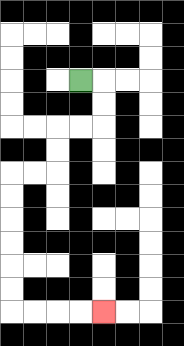{'start': '[3, 3]', 'end': '[4, 13]', 'path_directions': 'R,D,D,L,L,D,D,L,L,D,D,D,D,D,D,R,R,R,R', 'path_coordinates': '[[3, 3], [4, 3], [4, 4], [4, 5], [3, 5], [2, 5], [2, 6], [2, 7], [1, 7], [0, 7], [0, 8], [0, 9], [0, 10], [0, 11], [0, 12], [0, 13], [1, 13], [2, 13], [3, 13], [4, 13]]'}